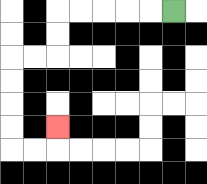{'start': '[7, 0]', 'end': '[2, 5]', 'path_directions': 'L,L,L,L,L,D,D,L,L,D,D,D,D,R,R,U', 'path_coordinates': '[[7, 0], [6, 0], [5, 0], [4, 0], [3, 0], [2, 0], [2, 1], [2, 2], [1, 2], [0, 2], [0, 3], [0, 4], [0, 5], [0, 6], [1, 6], [2, 6], [2, 5]]'}